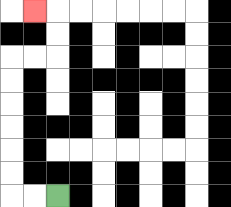{'start': '[2, 8]', 'end': '[1, 0]', 'path_directions': 'L,L,U,U,U,U,U,U,R,R,U,U,L', 'path_coordinates': '[[2, 8], [1, 8], [0, 8], [0, 7], [0, 6], [0, 5], [0, 4], [0, 3], [0, 2], [1, 2], [2, 2], [2, 1], [2, 0], [1, 0]]'}